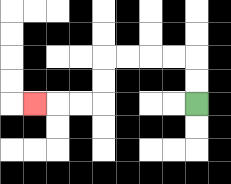{'start': '[8, 4]', 'end': '[1, 4]', 'path_directions': 'U,U,L,L,L,L,D,D,L,L,L', 'path_coordinates': '[[8, 4], [8, 3], [8, 2], [7, 2], [6, 2], [5, 2], [4, 2], [4, 3], [4, 4], [3, 4], [2, 4], [1, 4]]'}